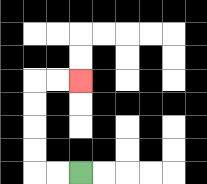{'start': '[3, 7]', 'end': '[3, 3]', 'path_directions': 'L,L,U,U,U,U,R,R', 'path_coordinates': '[[3, 7], [2, 7], [1, 7], [1, 6], [1, 5], [1, 4], [1, 3], [2, 3], [3, 3]]'}